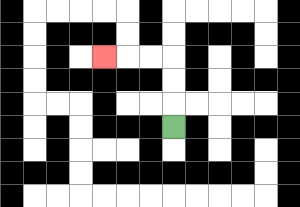{'start': '[7, 5]', 'end': '[4, 2]', 'path_directions': 'U,U,U,L,L,L', 'path_coordinates': '[[7, 5], [7, 4], [7, 3], [7, 2], [6, 2], [5, 2], [4, 2]]'}